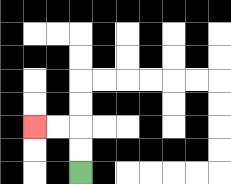{'start': '[3, 7]', 'end': '[1, 5]', 'path_directions': 'U,U,L,L', 'path_coordinates': '[[3, 7], [3, 6], [3, 5], [2, 5], [1, 5]]'}